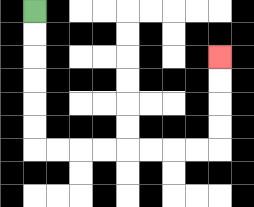{'start': '[1, 0]', 'end': '[9, 2]', 'path_directions': 'D,D,D,D,D,D,R,R,R,R,R,R,R,R,U,U,U,U', 'path_coordinates': '[[1, 0], [1, 1], [1, 2], [1, 3], [1, 4], [1, 5], [1, 6], [2, 6], [3, 6], [4, 6], [5, 6], [6, 6], [7, 6], [8, 6], [9, 6], [9, 5], [9, 4], [9, 3], [9, 2]]'}